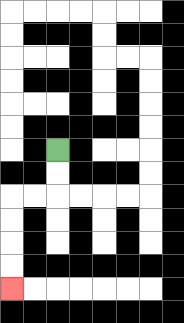{'start': '[2, 6]', 'end': '[0, 12]', 'path_directions': 'D,D,L,L,D,D,D,D', 'path_coordinates': '[[2, 6], [2, 7], [2, 8], [1, 8], [0, 8], [0, 9], [0, 10], [0, 11], [0, 12]]'}